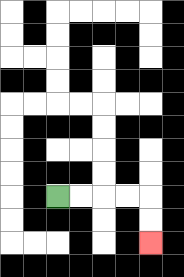{'start': '[2, 8]', 'end': '[6, 10]', 'path_directions': 'R,R,R,R,D,D', 'path_coordinates': '[[2, 8], [3, 8], [4, 8], [5, 8], [6, 8], [6, 9], [6, 10]]'}